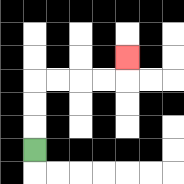{'start': '[1, 6]', 'end': '[5, 2]', 'path_directions': 'U,U,U,R,R,R,R,U', 'path_coordinates': '[[1, 6], [1, 5], [1, 4], [1, 3], [2, 3], [3, 3], [4, 3], [5, 3], [5, 2]]'}